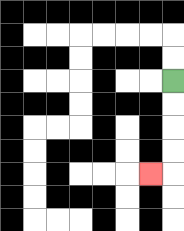{'start': '[7, 3]', 'end': '[6, 7]', 'path_directions': 'D,D,D,D,L', 'path_coordinates': '[[7, 3], [7, 4], [7, 5], [7, 6], [7, 7], [6, 7]]'}